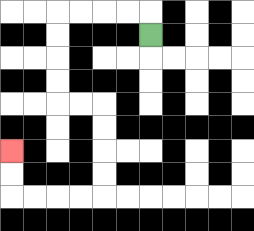{'start': '[6, 1]', 'end': '[0, 6]', 'path_directions': 'U,L,L,L,L,D,D,D,D,R,R,D,D,D,D,L,L,L,L,U,U', 'path_coordinates': '[[6, 1], [6, 0], [5, 0], [4, 0], [3, 0], [2, 0], [2, 1], [2, 2], [2, 3], [2, 4], [3, 4], [4, 4], [4, 5], [4, 6], [4, 7], [4, 8], [3, 8], [2, 8], [1, 8], [0, 8], [0, 7], [0, 6]]'}